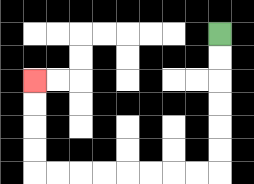{'start': '[9, 1]', 'end': '[1, 3]', 'path_directions': 'D,D,D,D,D,D,L,L,L,L,L,L,L,L,U,U,U,U', 'path_coordinates': '[[9, 1], [9, 2], [9, 3], [9, 4], [9, 5], [9, 6], [9, 7], [8, 7], [7, 7], [6, 7], [5, 7], [4, 7], [3, 7], [2, 7], [1, 7], [1, 6], [1, 5], [1, 4], [1, 3]]'}